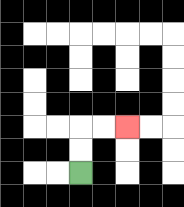{'start': '[3, 7]', 'end': '[5, 5]', 'path_directions': 'U,U,R,R', 'path_coordinates': '[[3, 7], [3, 6], [3, 5], [4, 5], [5, 5]]'}